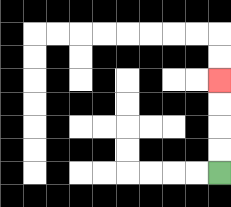{'start': '[9, 7]', 'end': '[9, 3]', 'path_directions': 'U,U,U,U', 'path_coordinates': '[[9, 7], [9, 6], [9, 5], [9, 4], [9, 3]]'}